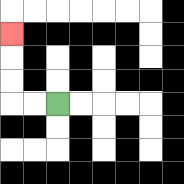{'start': '[2, 4]', 'end': '[0, 1]', 'path_directions': 'L,L,U,U,U', 'path_coordinates': '[[2, 4], [1, 4], [0, 4], [0, 3], [0, 2], [0, 1]]'}